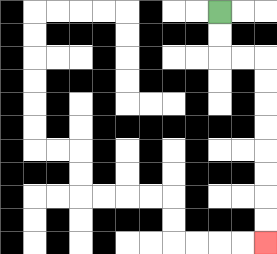{'start': '[9, 0]', 'end': '[11, 10]', 'path_directions': 'D,D,R,R,D,D,D,D,D,D,D,D', 'path_coordinates': '[[9, 0], [9, 1], [9, 2], [10, 2], [11, 2], [11, 3], [11, 4], [11, 5], [11, 6], [11, 7], [11, 8], [11, 9], [11, 10]]'}